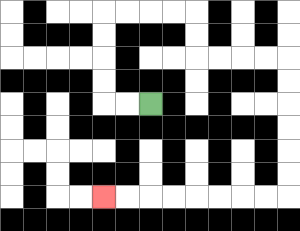{'start': '[6, 4]', 'end': '[4, 8]', 'path_directions': 'L,L,U,U,U,U,R,R,R,R,D,D,R,R,R,R,D,D,D,D,D,D,L,L,L,L,L,L,L,L', 'path_coordinates': '[[6, 4], [5, 4], [4, 4], [4, 3], [4, 2], [4, 1], [4, 0], [5, 0], [6, 0], [7, 0], [8, 0], [8, 1], [8, 2], [9, 2], [10, 2], [11, 2], [12, 2], [12, 3], [12, 4], [12, 5], [12, 6], [12, 7], [12, 8], [11, 8], [10, 8], [9, 8], [8, 8], [7, 8], [6, 8], [5, 8], [4, 8]]'}